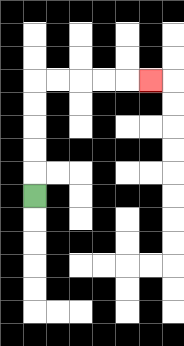{'start': '[1, 8]', 'end': '[6, 3]', 'path_directions': 'U,U,U,U,U,R,R,R,R,R', 'path_coordinates': '[[1, 8], [1, 7], [1, 6], [1, 5], [1, 4], [1, 3], [2, 3], [3, 3], [4, 3], [5, 3], [6, 3]]'}